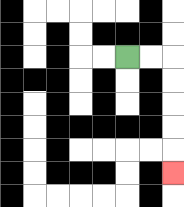{'start': '[5, 2]', 'end': '[7, 7]', 'path_directions': 'R,R,D,D,D,D,D', 'path_coordinates': '[[5, 2], [6, 2], [7, 2], [7, 3], [7, 4], [7, 5], [7, 6], [7, 7]]'}